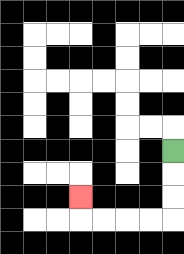{'start': '[7, 6]', 'end': '[3, 8]', 'path_directions': 'D,D,D,L,L,L,L,U', 'path_coordinates': '[[7, 6], [7, 7], [7, 8], [7, 9], [6, 9], [5, 9], [4, 9], [3, 9], [3, 8]]'}